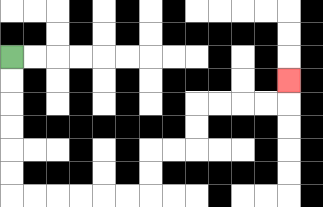{'start': '[0, 2]', 'end': '[12, 3]', 'path_directions': 'D,D,D,D,D,D,R,R,R,R,R,R,U,U,R,R,U,U,R,R,R,R,U', 'path_coordinates': '[[0, 2], [0, 3], [0, 4], [0, 5], [0, 6], [0, 7], [0, 8], [1, 8], [2, 8], [3, 8], [4, 8], [5, 8], [6, 8], [6, 7], [6, 6], [7, 6], [8, 6], [8, 5], [8, 4], [9, 4], [10, 4], [11, 4], [12, 4], [12, 3]]'}